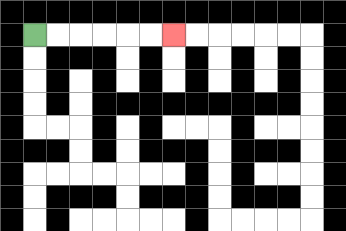{'start': '[1, 1]', 'end': '[7, 1]', 'path_directions': 'R,R,R,R,R,R', 'path_coordinates': '[[1, 1], [2, 1], [3, 1], [4, 1], [5, 1], [6, 1], [7, 1]]'}